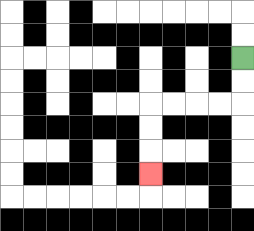{'start': '[10, 2]', 'end': '[6, 7]', 'path_directions': 'D,D,L,L,L,L,D,D,D', 'path_coordinates': '[[10, 2], [10, 3], [10, 4], [9, 4], [8, 4], [7, 4], [6, 4], [6, 5], [6, 6], [6, 7]]'}